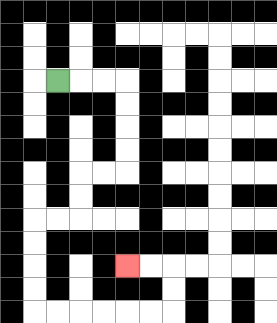{'start': '[2, 3]', 'end': '[5, 11]', 'path_directions': 'R,R,R,D,D,D,D,L,L,D,D,L,L,D,D,D,D,R,R,R,R,R,R,U,U,L,L', 'path_coordinates': '[[2, 3], [3, 3], [4, 3], [5, 3], [5, 4], [5, 5], [5, 6], [5, 7], [4, 7], [3, 7], [3, 8], [3, 9], [2, 9], [1, 9], [1, 10], [1, 11], [1, 12], [1, 13], [2, 13], [3, 13], [4, 13], [5, 13], [6, 13], [7, 13], [7, 12], [7, 11], [6, 11], [5, 11]]'}